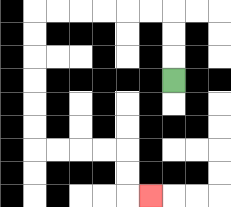{'start': '[7, 3]', 'end': '[6, 8]', 'path_directions': 'U,U,U,L,L,L,L,L,L,D,D,D,D,D,D,R,R,R,R,D,D,R', 'path_coordinates': '[[7, 3], [7, 2], [7, 1], [7, 0], [6, 0], [5, 0], [4, 0], [3, 0], [2, 0], [1, 0], [1, 1], [1, 2], [1, 3], [1, 4], [1, 5], [1, 6], [2, 6], [3, 6], [4, 6], [5, 6], [5, 7], [5, 8], [6, 8]]'}